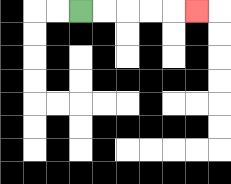{'start': '[3, 0]', 'end': '[8, 0]', 'path_directions': 'R,R,R,R,R', 'path_coordinates': '[[3, 0], [4, 0], [5, 0], [6, 0], [7, 0], [8, 0]]'}